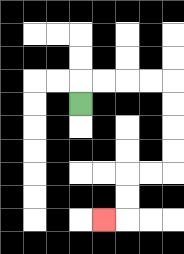{'start': '[3, 4]', 'end': '[4, 9]', 'path_directions': 'U,R,R,R,R,D,D,D,D,L,L,D,D,L', 'path_coordinates': '[[3, 4], [3, 3], [4, 3], [5, 3], [6, 3], [7, 3], [7, 4], [7, 5], [7, 6], [7, 7], [6, 7], [5, 7], [5, 8], [5, 9], [4, 9]]'}